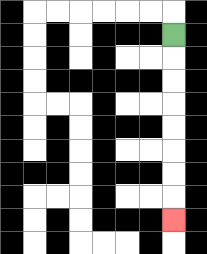{'start': '[7, 1]', 'end': '[7, 9]', 'path_directions': 'D,D,D,D,D,D,D,D', 'path_coordinates': '[[7, 1], [7, 2], [7, 3], [7, 4], [7, 5], [7, 6], [7, 7], [7, 8], [7, 9]]'}